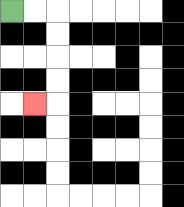{'start': '[0, 0]', 'end': '[1, 4]', 'path_directions': 'R,R,D,D,D,D,L', 'path_coordinates': '[[0, 0], [1, 0], [2, 0], [2, 1], [2, 2], [2, 3], [2, 4], [1, 4]]'}